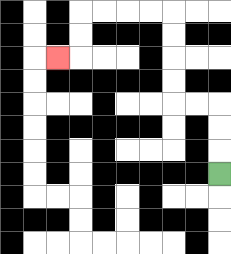{'start': '[9, 7]', 'end': '[2, 2]', 'path_directions': 'U,U,U,L,L,U,U,U,U,L,L,L,L,D,D,L', 'path_coordinates': '[[9, 7], [9, 6], [9, 5], [9, 4], [8, 4], [7, 4], [7, 3], [7, 2], [7, 1], [7, 0], [6, 0], [5, 0], [4, 0], [3, 0], [3, 1], [3, 2], [2, 2]]'}